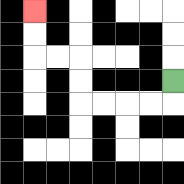{'start': '[7, 3]', 'end': '[1, 0]', 'path_directions': 'D,L,L,L,L,U,U,L,L,U,U', 'path_coordinates': '[[7, 3], [7, 4], [6, 4], [5, 4], [4, 4], [3, 4], [3, 3], [3, 2], [2, 2], [1, 2], [1, 1], [1, 0]]'}